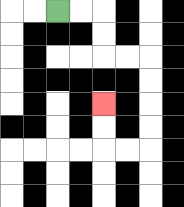{'start': '[2, 0]', 'end': '[4, 4]', 'path_directions': 'R,R,D,D,R,R,D,D,D,D,L,L,U,U', 'path_coordinates': '[[2, 0], [3, 0], [4, 0], [4, 1], [4, 2], [5, 2], [6, 2], [6, 3], [6, 4], [6, 5], [6, 6], [5, 6], [4, 6], [4, 5], [4, 4]]'}